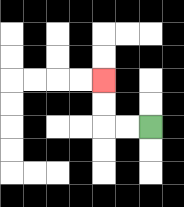{'start': '[6, 5]', 'end': '[4, 3]', 'path_directions': 'L,L,U,U', 'path_coordinates': '[[6, 5], [5, 5], [4, 5], [4, 4], [4, 3]]'}